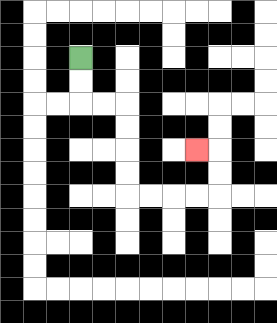{'start': '[3, 2]', 'end': '[8, 6]', 'path_directions': 'D,D,R,R,D,D,D,D,R,R,R,R,U,U,L', 'path_coordinates': '[[3, 2], [3, 3], [3, 4], [4, 4], [5, 4], [5, 5], [5, 6], [5, 7], [5, 8], [6, 8], [7, 8], [8, 8], [9, 8], [9, 7], [9, 6], [8, 6]]'}